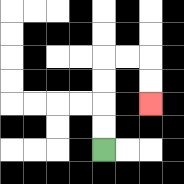{'start': '[4, 6]', 'end': '[6, 4]', 'path_directions': 'U,U,U,U,R,R,D,D', 'path_coordinates': '[[4, 6], [4, 5], [4, 4], [4, 3], [4, 2], [5, 2], [6, 2], [6, 3], [6, 4]]'}